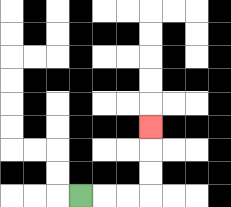{'start': '[3, 8]', 'end': '[6, 5]', 'path_directions': 'R,R,R,U,U,U', 'path_coordinates': '[[3, 8], [4, 8], [5, 8], [6, 8], [6, 7], [6, 6], [6, 5]]'}